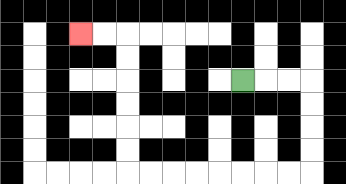{'start': '[10, 3]', 'end': '[3, 1]', 'path_directions': 'R,R,R,D,D,D,D,L,L,L,L,L,L,L,L,U,U,U,U,U,U,L,L', 'path_coordinates': '[[10, 3], [11, 3], [12, 3], [13, 3], [13, 4], [13, 5], [13, 6], [13, 7], [12, 7], [11, 7], [10, 7], [9, 7], [8, 7], [7, 7], [6, 7], [5, 7], [5, 6], [5, 5], [5, 4], [5, 3], [5, 2], [5, 1], [4, 1], [3, 1]]'}